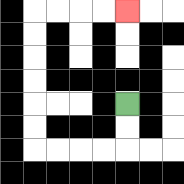{'start': '[5, 4]', 'end': '[5, 0]', 'path_directions': 'D,D,L,L,L,L,U,U,U,U,U,U,R,R,R,R', 'path_coordinates': '[[5, 4], [5, 5], [5, 6], [4, 6], [3, 6], [2, 6], [1, 6], [1, 5], [1, 4], [1, 3], [1, 2], [1, 1], [1, 0], [2, 0], [3, 0], [4, 0], [5, 0]]'}